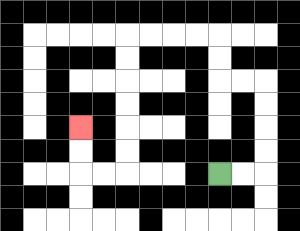{'start': '[9, 7]', 'end': '[3, 5]', 'path_directions': 'R,R,U,U,U,U,L,L,U,U,L,L,L,L,D,D,D,D,D,D,L,L,U,U', 'path_coordinates': '[[9, 7], [10, 7], [11, 7], [11, 6], [11, 5], [11, 4], [11, 3], [10, 3], [9, 3], [9, 2], [9, 1], [8, 1], [7, 1], [6, 1], [5, 1], [5, 2], [5, 3], [5, 4], [5, 5], [5, 6], [5, 7], [4, 7], [3, 7], [3, 6], [3, 5]]'}